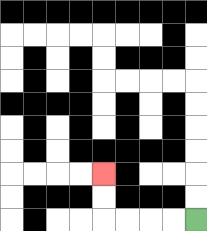{'start': '[8, 9]', 'end': '[4, 7]', 'path_directions': 'L,L,L,L,U,U', 'path_coordinates': '[[8, 9], [7, 9], [6, 9], [5, 9], [4, 9], [4, 8], [4, 7]]'}